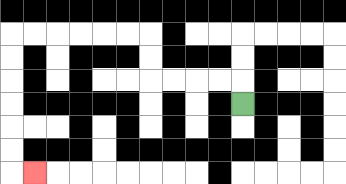{'start': '[10, 4]', 'end': '[1, 7]', 'path_directions': 'U,L,L,L,L,U,U,L,L,L,L,L,L,D,D,D,D,D,D,R', 'path_coordinates': '[[10, 4], [10, 3], [9, 3], [8, 3], [7, 3], [6, 3], [6, 2], [6, 1], [5, 1], [4, 1], [3, 1], [2, 1], [1, 1], [0, 1], [0, 2], [0, 3], [0, 4], [0, 5], [0, 6], [0, 7], [1, 7]]'}